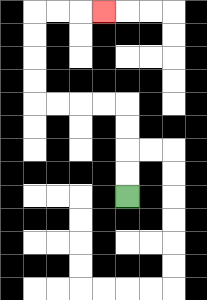{'start': '[5, 8]', 'end': '[4, 0]', 'path_directions': 'U,U,U,U,L,L,L,L,U,U,U,U,R,R,R', 'path_coordinates': '[[5, 8], [5, 7], [5, 6], [5, 5], [5, 4], [4, 4], [3, 4], [2, 4], [1, 4], [1, 3], [1, 2], [1, 1], [1, 0], [2, 0], [3, 0], [4, 0]]'}